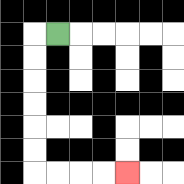{'start': '[2, 1]', 'end': '[5, 7]', 'path_directions': 'L,D,D,D,D,D,D,R,R,R,R', 'path_coordinates': '[[2, 1], [1, 1], [1, 2], [1, 3], [1, 4], [1, 5], [1, 6], [1, 7], [2, 7], [3, 7], [4, 7], [5, 7]]'}